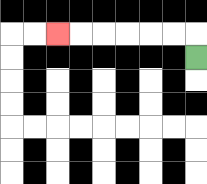{'start': '[8, 2]', 'end': '[2, 1]', 'path_directions': 'U,L,L,L,L,L,L', 'path_coordinates': '[[8, 2], [8, 1], [7, 1], [6, 1], [5, 1], [4, 1], [3, 1], [2, 1]]'}